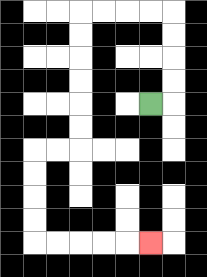{'start': '[6, 4]', 'end': '[6, 10]', 'path_directions': 'R,U,U,U,U,L,L,L,L,D,D,D,D,D,D,L,L,D,D,D,D,R,R,R,R,R', 'path_coordinates': '[[6, 4], [7, 4], [7, 3], [7, 2], [7, 1], [7, 0], [6, 0], [5, 0], [4, 0], [3, 0], [3, 1], [3, 2], [3, 3], [3, 4], [3, 5], [3, 6], [2, 6], [1, 6], [1, 7], [1, 8], [1, 9], [1, 10], [2, 10], [3, 10], [4, 10], [5, 10], [6, 10]]'}